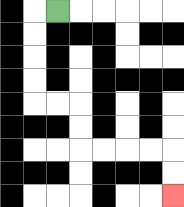{'start': '[2, 0]', 'end': '[7, 8]', 'path_directions': 'L,D,D,D,D,R,R,D,D,R,R,R,R,D,D', 'path_coordinates': '[[2, 0], [1, 0], [1, 1], [1, 2], [1, 3], [1, 4], [2, 4], [3, 4], [3, 5], [3, 6], [4, 6], [5, 6], [6, 6], [7, 6], [7, 7], [7, 8]]'}